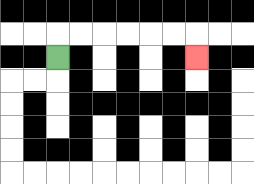{'start': '[2, 2]', 'end': '[8, 2]', 'path_directions': 'U,R,R,R,R,R,R,D', 'path_coordinates': '[[2, 2], [2, 1], [3, 1], [4, 1], [5, 1], [6, 1], [7, 1], [8, 1], [8, 2]]'}